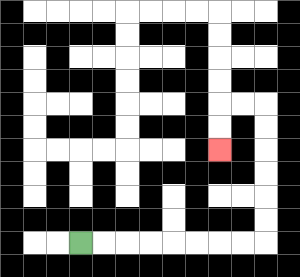{'start': '[3, 10]', 'end': '[9, 6]', 'path_directions': 'R,R,R,R,R,R,R,R,U,U,U,U,U,U,L,L,D,D', 'path_coordinates': '[[3, 10], [4, 10], [5, 10], [6, 10], [7, 10], [8, 10], [9, 10], [10, 10], [11, 10], [11, 9], [11, 8], [11, 7], [11, 6], [11, 5], [11, 4], [10, 4], [9, 4], [9, 5], [9, 6]]'}